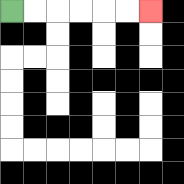{'start': '[0, 0]', 'end': '[6, 0]', 'path_directions': 'R,R,R,R,R,R', 'path_coordinates': '[[0, 0], [1, 0], [2, 0], [3, 0], [4, 0], [5, 0], [6, 0]]'}